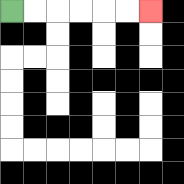{'start': '[0, 0]', 'end': '[6, 0]', 'path_directions': 'R,R,R,R,R,R', 'path_coordinates': '[[0, 0], [1, 0], [2, 0], [3, 0], [4, 0], [5, 0], [6, 0]]'}